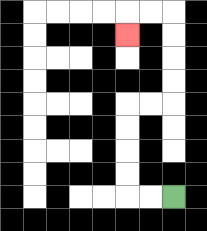{'start': '[7, 8]', 'end': '[5, 1]', 'path_directions': 'L,L,U,U,U,U,R,R,U,U,U,U,L,L,D', 'path_coordinates': '[[7, 8], [6, 8], [5, 8], [5, 7], [5, 6], [5, 5], [5, 4], [6, 4], [7, 4], [7, 3], [7, 2], [7, 1], [7, 0], [6, 0], [5, 0], [5, 1]]'}